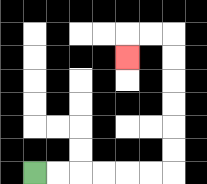{'start': '[1, 7]', 'end': '[5, 2]', 'path_directions': 'R,R,R,R,R,R,U,U,U,U,U,U,L,L,D', 'path_coordinates': '[[1, 7], [2, 7], [3, 7], [4, 7], [5, 7], [6, 7], [7, 7], [7, 6], [7, 5], [7, 4], [7, 3], [7, 2], [7, 1], [6, 1], [5, 1], [5, 2]]'}